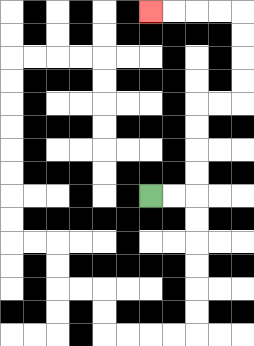{'start': '[6, 8]', 'end': '[6, 0]', 'path_directions': 'R,R,U,U,U,U,R,R,U,U,U,U,L,L,L,L', 'path_coordinates': '[[6, 8], [7, 8], [8, 8], [8, 7], [8, 6], [8, 5], [8, 4], [9, 4], [10, 4], [10, 3], [10, 2], [10, 1], [10, 0], [9, 0], [8, 0], [7, 0], [6, 0]]'}